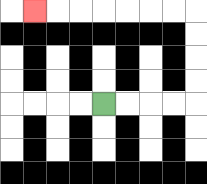{'start': '[4, 4]', 'end': '[1, 0]', 'path_directions': 'R,R,R,R,U,U,U,U,L,L,L,L,L,L,L', 'path_coordinates': '[[4, 4], [5, 4], [6, 4], [7, 4], [8, 4], [8, 3], [8, 2], [8, 1], [8, 0], [7, 0], [6, 0], [5, 0], [4, 0], [3, 0], [2, 0], [1, 0]]'}